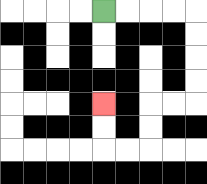{'start': '[4, 0]', 'end': '[4, 4]', 'path_directions': 'R,R,R,R,D,D,D,D,L,L,D,D,L,L,U,U', 'path_coordinates': '[[4, 0], [5, 0], [6, 0], [7, 0], [8, 0], [8, 1], [8, 2], [8, 3], [8, 4], [7, 4], [6, 4], [6, 5], [6, 6], [5, 6], [4, 6], [4, 5], [4, 4]]'}